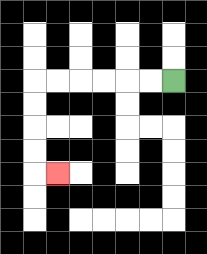{'start': '[7, 3]', 'end': '[2, 7]', 'path_directions': 'L,L,L,L,L,L,D,D,D,D,R', 'path_coordinates': '[[7, 3], [6, 3], [5, 3], [4, 3], [3, 3], [2, 3], [1, 3], [1, 4], [1, 5], [1, 6], [1, 7], [2, 7]]'}